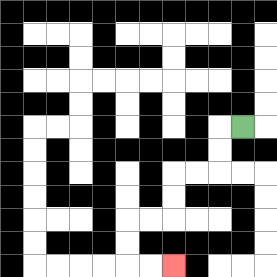{'start': '[10, 5]', 'end': '[7, 11]', 'path_directions': 'L,D,D,L,L,D,D,L,L,D,D,R,R', 'path_coordinates': '[[10, 5], [9, 5], [9, 6], [9, 7], [8, 7], [7, 7], [7, 8], [7, 9], [6, 9], [5, 9], [5, 10], [5, 11], [6, 11], [7, 11]]'}